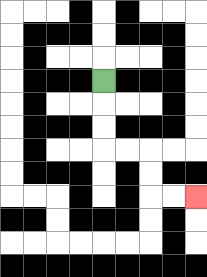{'start': '[4, 3]', 'end': '[8, 8]', 'path_directions': 'D,D,D,R,R,D,D,R,R', 'path_coordinates': '[[4, 3], [4, 4], [4, 5], [4, 6], [5, 6], [6, 6], [6, 7], [6, 8], [7, 8], [8, 8]]'}